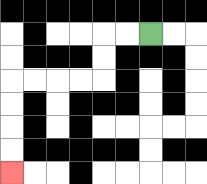{'start': '[6, 1]', 'end': '[0, 7]', 'path_directions': 'L,L,D,D,L,L,L,L,D,D,D,D', 'path_coordinates': '[[6, 1], [5, 1], [4, 1], [4, 2], [4, 3], [3, 3], [2, 3], [1, 3], [0, 3], [0, 4], [0, 5], [0, 6], [0, 7]]'}